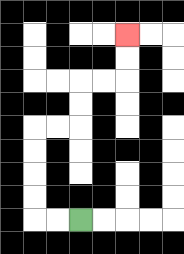{'start': '[3, 9]', 'end': '[5, 1]', 'path_directions': 'L,L,U,U,U,U,R,R,U,U,R,R,U,U', 'path_coordinates': '[[3, 9], [2, 9], [1, 9], [1, 8], [1, 7], [1, 6], [1, 5], [2, 5], [3, 5], [3, 4], [3, 3], [4, 3], [5, 3], [5, 2], [5, 1]]'}